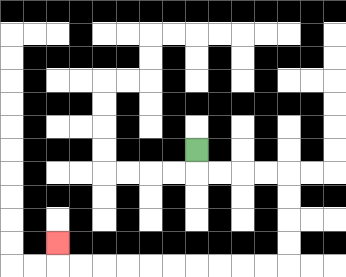{'start': '[8, 6]', 'end': '[2, 10]', 'path_directions': 'D,R,R,R,R,D,D,D,D,L,L,L,L,L,L,L,L,L,L,U', 'path_coordinates': '[[8, 6], [8, 7], [9, 7], [10, 7], [11, 7], [12, 7], [12, 8], [12, 9], [12, 10], [12, 11], [11, 11], [10, 11], [9, 11], [8, 11], [7, 11], [6, 11], [5, 11], [4, 11], [3, 11], [2, 11], [2, 10]]'}